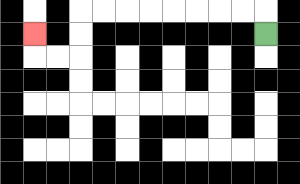{'start': '[11, 1]', 'end': '[1, 1]', 'path_directions': 'U,L,L,L,L,L,L,L,L,D,D,L,L,U', 'path_coordinates': '[[11, 1], [11, 0], [10, 0], [9, 0], [8, 0], [7, 0], [6, 0], [5, 0], [4, 0], [3, 0], [3, 1], [3, 2], [2, 2], [1, 2], [1, 1]]'}